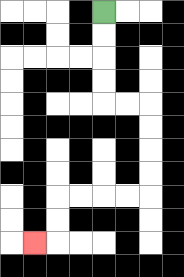{'start': '[4, 0]', 'end': '[1, 10]', 'path_directions': 'D,D,D,D,R,R,D,D,D,D,L,L,L,L,D,D,L', 'path_coordinates': '[[4, 0], [4, 1], [4, 2], [4, 3], [4, 4], [5, 4], [6, 4], [6, 5], [6, 6], [6, 7], [6, 8], [5, 8], [4, 8], [3, 8], [2, 8], [2, 9], [2, 10], [1, 10]]'}